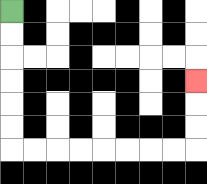{'start': '[0, 0]', 'end': '[8, 3]', 'path_directions': 'D,D,D,D,D,D,R,R,R,R,R,R,R,R,U,U,U', 'path_coordinates': '[[0, 0], [0, 1], [0, 2], [0, 3], [0, 4], [0, 5], [0, 6], [1, 6], [2, 6], [3, 6], [4, 6], [5, 6], [6, 6], [7, 6], [8, 6], [8, 5], [8, 4], [8, 3]]'}